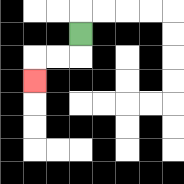{'start': '[3, 1]', 'end': '[1, 3]', 'path_directions': 'D,L,L,D', 'path_coordinates': '[[3, 1], [3, 2], [2, 2], [1, 2], [1, 3]]'}